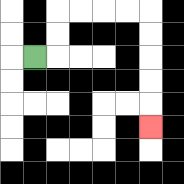{'start': '[1, 2]', 'end': '[6, 5]', 'path_directions': 'R,U,U,R,R,R,R,D,D,D,D,D', 'path_coordinates': '[[1, 2], [2, 2], [2, 1], [2, 0], [3, 0], [4, 0], [5, 0], [6, 0], [6, 1], [6, 2], [6, 3], [6, 4], [6, 5]]'}